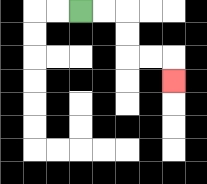{'start': '[3, 0]', 'end': '[7, 3]', 'path_directions': 'R,R,D,D,R,R,D', 'path_coordinates': '[[3, 0], [4, 0], [5, 0], [5, 1], [5, 2], [6, 2], [7, 2], [7, 3]]'}